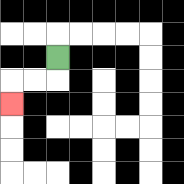{'start': '[2, 2]', 'end': '[0, 4]', 'path_directions': 'D,L,L,D', 'path_coordinates': '[[2, 2], [2, 3], [1, 3], [0, 3], [0, 4]]'}